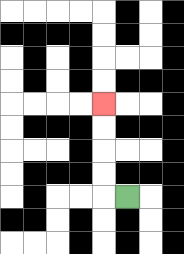{'start': '[5, 8]', 'end': '[4, 4]', 'path_directions': 'L,U,U,U,U', 'path_coordinates': '[[5, 8], [4, 8], [4, 7], [4, 6], [4, 5], [4, 4]]'}